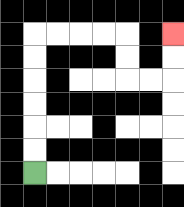{'start': '[1, 7]', 'end': '[7, 1]', 'path_directions': 'U,U,U,U,U,U,R,R,R,R,D,D,R,R,U,U', 'path_coordinates': '[[1, 7], [1, 6], [1, 5], [1, 4], [1, 3], [1, 2], [1, 1], [2, 1], [3, 1], [4, 1], [5, 1], [5, 2], [5, 3], [6, 3], [7, 3], [7, 2], [7, 1]]'}